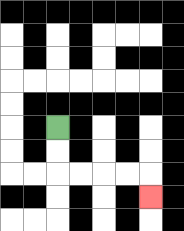{'start': '[2, 5]', 'end': '[6, 8]', 'path_directions': 'D,D,R,R,R,R,D', 'path_coordinates': '[[2, 5], [2, 6], [2, 7], [3, 7], [4, 7], [5, 7], [6, 7], [6, 8]]'}